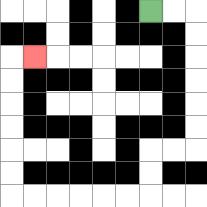{'start': '[6, 0]', 'end': '[1, 2]', 'path_directions': 'R,R,D,D,D,D,D,D,L,L,D,D,L,L,L,L,L,L,U,U,U,U,U,U,R', 'path_coordinates': '[[6, 0], [7, 0], [8, 0], [8, 1], [8, 2], [8, 3], [8, 4], [8, 5], [8, 6], [7, 6], [6, 6], [6, 7], [6, 8], [5, 8], [4, 8], [3, 8], [2, 8], [1, 8], [0, 8], [0, 7], [0, 6], [0, 5], [0, 4], [0, 3], [0, 2], [1, 2]]'}